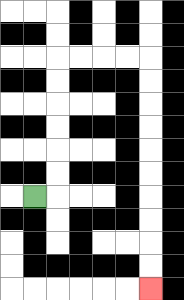{'start': '[1, 8]', 'end': '[6, 12]', 'path_directions': 'R,U,U,U,U,U,U,R,R,R,R,D,D,D,D,D,D,D,D,D,D', 'path_coordinates': '[[1, 8], [2, 8], [2, 7], [2, 6], [2, 5], [2, 4], [2, 3], [2, 2], [3, 2], [4, 2], [5, 2], [6, 2], [6, 3], [6, 4], [6, 5], [6, 6], [6, 7], [6, 8], [6, 9], [6, 10], [6, 11], [6, 12]]'}